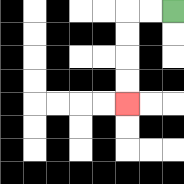{'start': '[7, 0]', 'end': '[5, 4]', 'path_directions': 'L,L,D,D,D,D', 'path_coordinates': '[[7, 0], [6, 0], [5, 0], [5, 1], [5, 2], [5, 3], [5, 4]]'}